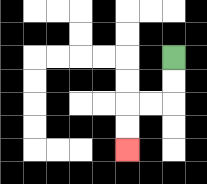{'start': '[7, 2]', 'end': '[5, 6]', 'path_directions': 'D,D,L,L,D,D', 'path_coordinates': '[[7, 2], [7, 3], [7, 4], [6, 4], [5, 4], [5, 5], [5, 6]]'}